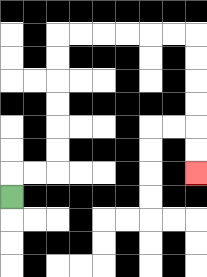{'start': '[0, 8]', 'end': '[8, 7]', 'path_directions': 'U,R,R,U,U,U,U,U,U,R,R,R,R,R,R,D,D,D,D,D,D', 'path_coordinates': '[[0, 8], [0, 7], [1, 7], [2, 7], [2, 6], [2, 5], [2, 4], [2, 3], [2, 2], [2, 1], [3, 1], [4, 1], [5, 1], [6, 1], [7, 1], [8, 1], [8, 2], [8, 3], [8, 4], [8, 5], [8, 6], [8, 7]]'}